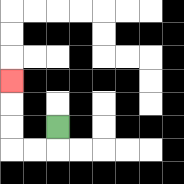{'start': '[2, 5]', 'end': '[0, 3]', 'path_directions': 'D,L,L,U,U,U', 'path_coordinates': '[[2, 5], [2, 6], [1, 6], [0, 6], [0, 5], [0, 4], [0, 3]]'}